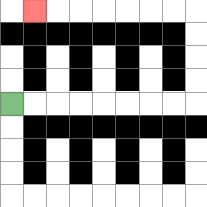{'start': '[0, 4]', 'end': '[1, 0]', 'path_directions': 'R,R,R,R,R,R,R,R,U,U,U,U,L,L,L,L,L,L,L', 'path_coordinates': '[[0, 4], [1, 4], [2, 4], [3, 4], [4, 4], [5, 4], [6, 4], [7, 4], [8, 4], [8, 3], [8, 2], [8, 1], [8, 0], [7, 0], [6, 0], [5, 0], [4, 0], [3, 0], [2, 0], [1, 0]]'}